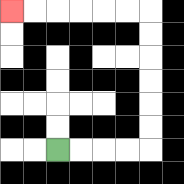{'start': '[2, 6]', 'end': '[0, 0]', 'path_directions': 'R,R,R,R,U,U,U,U,U,U,L,L,L,L,L,L', 'path_coordinates': '[[2, 6], [3, 6], [4, 6], [5, 6], [6, 6], [6, 5], [6, 4], [6, 3], [6, 2], [6, 1], [6, 0], [5, 0], [4, 0], [3, 0], [2, 0], [1, 0], [0, 0]]'}